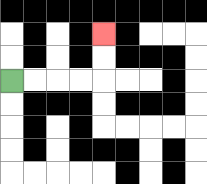{'start': '[0, 3]', 'end': '[4, 1]', 'path_directions': 'R,R,R,R,U,U', 'path_coordinates': '[[0, 3], [1, 3], [2, 3], [3, 3], [4, 3], [4, 2], [4, 1]]'}